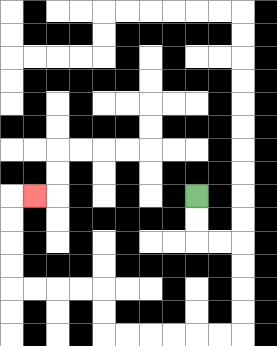{'start': '[8, 8]', 'end': '[1, 8]', 'path_directions': 'D,D,R,R,D,D,D,D,L,L,L,L,L,L,U,U,L,L,L,L,U,U,U,U,R', 'path_coordinates': '[[8, 8], [8, 9], [8, 10], [9, 10], [10, 10], [10, 11], [10, 12], [10, 13], [10, 14], [9, 14], [8, 14], [7, 14], [6, 14], [5, 14], [4, 14], [4, 13], [4, 12], [3, 12], [2, 12], [1, 12], [0, 12], [0, 11], [0, 10], [0, 9], [0, 8], [1, 8]]'}